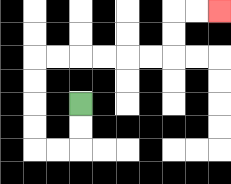{'start': '[3, 4]', 'end': '[9, 0]', 'path_directions': 'D,D,L,L,U,U,U,U,R,R,R,R,R,R,U,U,R,R', 'path_coordinates': '[[3, 4], [3, 5], [3, 6], [2, 6], [1, 6], [1, 5], [1, 4], [1, 3], [1, 2], [2, 2], [3, 2], [4, 2], [5, 2], [6, 2], [7, 2], [7, 1], [7, 0], [8, 0], [9, 0]]'}